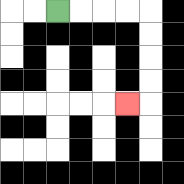{'start': '[2, 0]', 'end': '[5, 4]', 'path_directions': 'R,R,R,R,D,D,D,D,L', 'path_coordinates': '[[2, 0], [3, 0], [4, 0], [5, 0], [6, 0], [6, 1], [6, 2], [6, 3], [6, 4], [5, 4]]'}